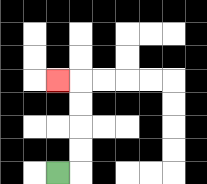{'start': '[2, 7]', 'end': '[2, 3]', 'path_directions': 'R,U,U,U,U,L', 'path_coordinates': '[[2, 7], [3, 7], [3, 6], [3, 5], [3, 4], [3, 3], [2, 3]]'}